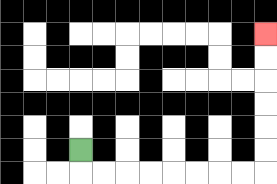{'start': '[3, 6]', 'end': '[11, 1]', 'path_directions': 'D,R,R,R,R,R,R,R,R,U,U,U,U,U,U', 'path_coordinates': '[[3, 6], [3, 7], [4, 7], [5, 7], [6, 7], [7, 7], [8, 7], [9, 7], [10, 7], [11, 7], [11, 6], [11, 5], [11, 4], [11, 3], [11, 2], [11, 1]]'}